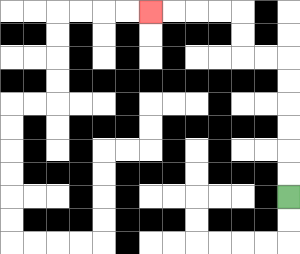{'start': '[12, 8]', 'end': '[6, 0]', 'path_directions': 'U,U,U,U,U,U,L,L,U,U,L,L,L,L', 'path_coordinates': '[[12, 8], [12, 7], [12, 6], [12, 5], [12, 4], [12, 3], [12, 2], [11, 2], [10, 2], [10, 1], [10, 0], [9, 0], [8, 0], [7, 0], [6, 0]]'}